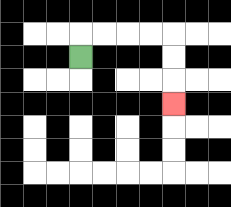{'start': '[3, 2]', 'end': '[7, 4]', 'path_directions': 'U,R,R,R,R,D,D,D', 'path_coordinates': '[[3, 2], [3, 1], [4, 1], [5, 1], [6, 1], [7, 1], [7, 2], [7, 3], [7, 4]]'}